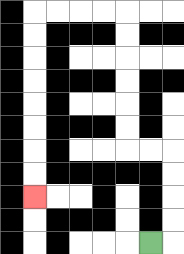{'start': '[6, 10]', 'end': '[1, 8]', 'path_directions': 'R,U,U,U,U,L,L,U,U,U,U,U,U,L,L,L,L,D,D,D,D,D,D,D,D', 'path_coordinates': '[[6, 10], [7, 10], [7, 9], [7, 8], [7, 7], [7, 6], [6, 6], [5, 6], [5, 5], [5, 4], [5, 3], [5, 2], [5, 1], [5, 0], [4, 0], [3, 0], [2, 0], [1, 0], [1, 1], [1, 2], [1, 3], [1, 4], [1, 5], [1, 6], [1, 7], [1, 8]]'}